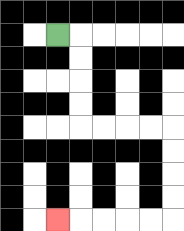{'start': '[2, 1]', 'end': '[2, 9]', 'path_directions': 'R,D,D,D,D,R,R,R,R,D,D,D,D,L,L,L,L,L', 'path_coordinates': '[[2, 1], [3, 1], [3, 2], [3, 3], [3, 4], [3, 5], [4, 5], [5, 5], [6, 5], [7, 5], [7, 6], [7, 7], [7, 8], [7, 9], [6, 9], [5, 9], [4, 9], [3, 9], [2, 9]]'}